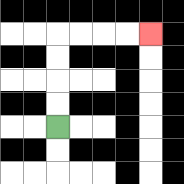{'start': '[2, 5]', 'end': '[6, 1]', 'path_directions': 'U,U,U,U,R,R,R,R', 'path_coordinates': '[[2, 5], [2, 4], [2, 3], [2, 2], [2, 1], [3, 1], [4, 1], [5, 1], [6, 1]]'}